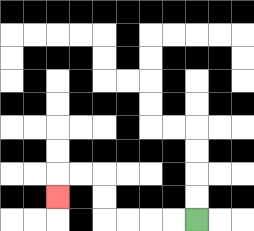{'start': '[8, 9]', 'end': '[2, 8]', 'path_directions': 'L,L,L,L,U,U,L,L,D', 'path_coordinates': '[[8, 9], [7, 9], [6, 9], [5, 9], [4, 9], [4, 8], [4, 7], [3, 7], [2, 7], [2, 8]]'}